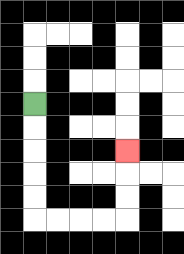{'start': '[1, 4]', 'end': '[5, 6]', 'path_directions': 'D,D,D,D,D,R,R,R,R,U,U,U', 'path_coordinates': '[[1, 4], [1, 5], [1, 6], [1, 7], [1, 8], [1, 9], [2, 9], [3, 9], [4, 9], [5, 9], [5, 8], [5, 7], [5, 6]]'}